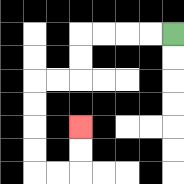{'start': '[7, 1]', 'end': '[3, 5]', 'path_directions': 'L,L,L,L,D,D,L,L,D,D,D,D,R,R,U,U', 'path_coordinates': '[[7, 1], [6, 1], [5, 1], [4, 1], [3, 1], [3, 2], [3, 3], [2, 3], [1, 3], [1, 4], [1, 5], [1, 6], [1, 7], [2, 7], [3, 7], [3, 6], [3, 5]]'}